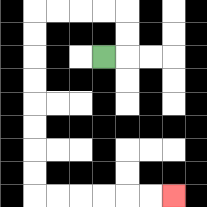{'start': '[4, 2]', 'end': '[7, 8]', 'path_directions': 'R,U,U,L,L,L,L,D,D,D,D,D,D,D,D,R,R,R,R,R,R', 'path_coordinates': '[[4, 2], [5, 2], [5, 1], [5, 0], [4, 0], [3, 0], [2, 0], [1, 0], [1, 1], [1, 2], [1, 3], [1, 4], [1, 5], [1, 6], [1, 7], [1, 8], [2, 8], [3, 8], [4, 8], [5, 8], [6, 8], [7, 8]]'}